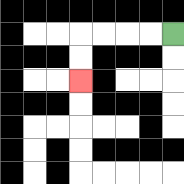{'start': '[7, 1]', 'end': '[3, 3]', 'path_directions': 'L,L,L,L,D,D', 'path_coordinates': '[[7, 1], [6, 1], [5, 1], [4, 1], [3, 1], [3, 2], [3, 3]]'}